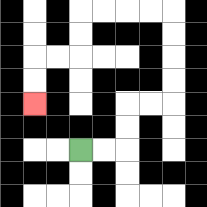{'start': '[3, 6]', 'end': '[1, 4]', 'path_directions': 'R,R,U,U,R,R,U,U,U,U,L,L,L,L,D,D,L,L,D,D', 'path_coordinates': '[[3, 6], [4, 6], [5, 6], [5, 5], [5, 4], [6, 4], [7, 4], [7, 3], [7, 2], [7, 1], [7, 0], [6, 0], [5, 0], [4, 0], [3, 0], [3, 1], [3, 2], [2, 2], [1, 2], [1, 3], [1, 4]]'}